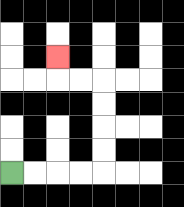{'start': '[0, 7]', 'end': '[2, 2]', 'path_directions': 'R,R,R,R,U,U,U,U,L,L,U', 'path_coordinates': '[[0, 7], [1, 7], [2, 7], [3, 7], [4, 7], [4, 6], [4, 5], [4, 4], [4, 3], [3, 3], [2, 3], [2, 2]]'}